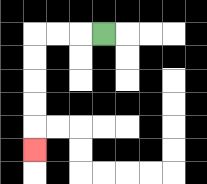{'start': '[4, 1]', 'end': '[1, 6]', 'path_directions': 'L,L,L,D,D,D,D,D', 'path_coordinates': '[[4, 1], [3, 1], [2, 1], [1, 1], [1, 2], [1, 3], [1, 4], [1, 5], [1, 6]]'}